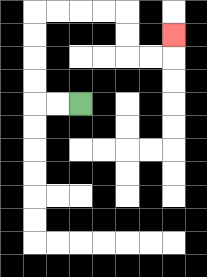{'start': '[3, 4]', 'end': '[7, 1]', 'path_directions': 'L,L,U,U,U,U,R,R,R,R,D,D,R,R,U', 'path_coordinates': '[[3, 4], [2, 4], [1, 4], [1, 3], [1, 2], [1, 1], [1, 0], [2, 0], [3, 0], [4, 0], [5, 0], [5, 1], [5, 2], [6, 2], [7, 2], [7, 1]]'}